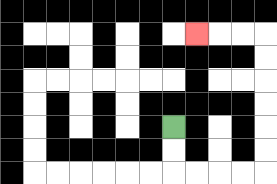{'start': '[7, 5]', 'end': '[8, 1]', 'path_directions': 'D,D,R,R,R,R,U,U,U,U,U,U,L,L,L', 'path_coordinates': '[[7, 5], [7, 6], [7, 7], [8, 7], [9, 7], [10, 7], [11, 7], [11, 6], [11, 5], [11, 4], [11, 3], [11, 2], [11, 1], [10, 1], [9, 1], [8, 1]]'}